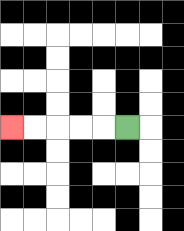{'start': '[5, 5]', 'end': '[0, 5]', 'path_directions': 'L,L,L,L,L', 'path_coordinates': '[[5, 5], [4, 5], [3, 5], [2, 5], [1, 5], [0, 5]]'}